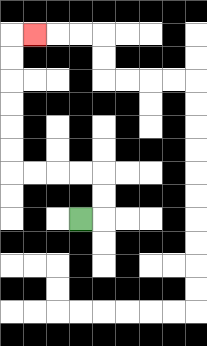{'start': '[3, 9]', 'end': '[1, 1]', 'path_directions': 'R,U,U,L,L,L,L,U,U,U,U,U,U,R', 'path_coordinates': '[[3, 9], [4, 9], [4, 8], [4, 7], [3, 7], [2, 7], [1, 7], [0, 7], [0, 6], [0, 5], [0, 4], [0, 3], [0, 2], [0, 1], [1, 1]]'}